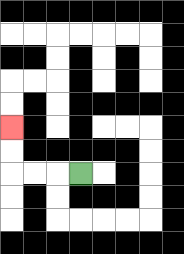{'start': '[3, 7]', 'end': '[0, 5]', 'path_directions': 'L,L,L,U,U', 'path_coordinates': '[[3, 7], [2, 7], [1, 7], [0, 7], [0, 6], [0, 5]]'}